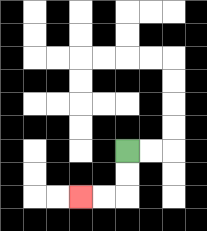{'start': '[5, 6]', 'end': '[3, 8]', 'path_directions': 'D,D,L,L', 'path_coordinates': '[[5, 6], [5, 7], [5, 8], [4, 8], [3, 8]]'}